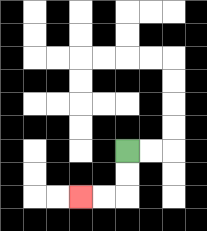{'start': '[5, 6]', 'end': '[3, 8]', 'path_directions': 'D,D,L,L', 'path_coordinates': '[[5, 6], [5, 7], [5, 8], [4, 8], [3, 8]]'}